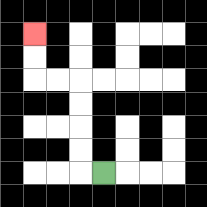{'start': '[4, 7]', 'end': '[1, 1]', 'path_directions': 'L,U,U,U,U,L,L,U,U', 'path_coordinates': '[[4, 7], [3, 7], [3, 6], [3, 5], [3, 4], [3, 3], [2, 3], [1, 3], [1, 2], [1, 1]]'}